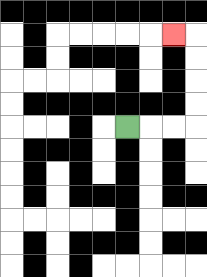{'start': '[5, 5]', 'end': '[7, 1]', 'path_directions': 'R,R,R,U,U,U,U,L', 'path_coordinates': '[[5, 5], [6, 5], [7, 5], [8, 5], [8, 4], [8, 3], [8, 2], [8, 1], [7, 1]]'}